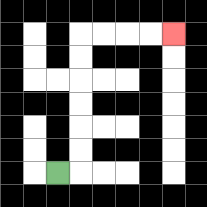{'start': '[2, 7]', 'end': '[7, 1]', 'path_directions': 'R,U,U,U,U,U,U,R,R,R,R', 'path_coordinates': '[[2, 7], [3, 7], [3, 6], [3, 5], [3, 4], [3, 3], [3, 2], [3, 1], [4, 1], [5, 1], [6, 1], [7, 1]]'}